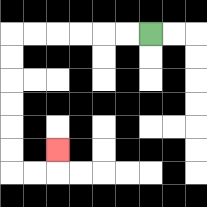{'start': '[6, 1]', 'end': '[2, 6]', 'path_directions': 'L,L,L,L,L,L,D,D,D,D,D,D,R,R,U', 'path_coordinates': '[[6, 1], [5, 1], [4, 1], [3, 1], [2, 1], [1, 1], [0, 1], [0, 2], [0, 3], [0, 4], [0, 5], [0, 6], [0, 7], [1, 7], [2, 7], [2, 6]]'}